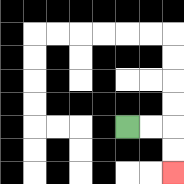{'start': '[5, 5]', 'end': '[7, 7]', 'path_directions': 'R,R,D,D', 'path_coordinates': '[[5, 5], [6, 5], [7, 5], [7, 6], [7, 7]]'}